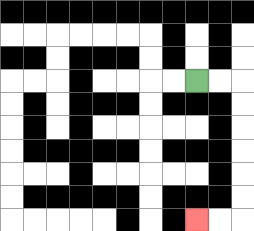{'start': '[8, 3]', 'end': '[8, 9]', 'path_directions': 'R,R,D,D,D,D,D,D,L,L', 'path_coordinates': '[[8, 3], [9, 3], [10, 3], [10, 4], [10, 5], [10, 6], [10, 7], [10, 8], [10, 9], [9, 9], [8, 9]]'}